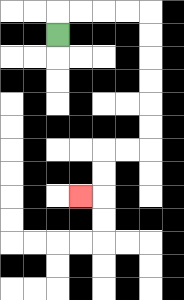{'start': '[2, 1]', 'end': '[3, 8]', 'path_directions': 'U,R,R,R,R,D,D,D,D,D,D,L,L,D,D,L', 'path_coordinates': '[[2, 1], [2, 0], [3, 0], [4, 0], [5, 0], [6, 0], [6, 1], [6, 2], [6, 3], [6, 4], [6, 5], [6, 6], [5, 6], [4, 6], [4, 7], [4, 8], [3, 8]]'}